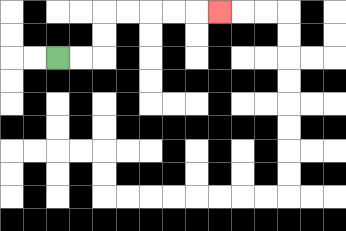{'start': '[2, 2]', 'end': '[9, 0]', 'path_directions': 'R,R,U,U,R,R,R,R,R', 'path_coordinates': '[[2, 2], [3, 2], [4, 2], [4, 1], [4, 0], [5, 0], [6, 0], [7, 0], [8, 0], [9, 0]]'}